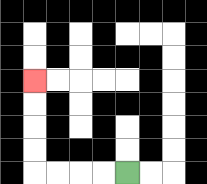{'start': '[5, 7]', 'end': '[1, 3]', 'path_directions': 'L,L,L,L,U,U,U,U', 'path_coordinates': '[[5, 7], [4, 7], [3, 7], [2, 7], [1, 7], [1, 6], [1, 5], [1, 4], [1, 3]]'}